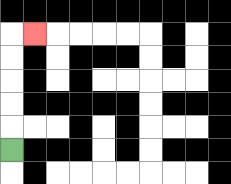{'start': '[0, 6]', 'end': '[1, 1]', 'path_directions': 'U,U,U,U,U,R', 'path_coordinates': '[[0, 6], [0, 5], [0, 4], [0, 3], [0, 2], [0, 1], [1, 1]]'}